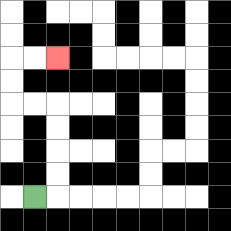{'start': '[1, 8]', 'end': '[2, 2]', 'path_directions': 'R,U,U,U,U,L,L,U,U,R,R', 'path_coordinates': '[[1, 8], [2, 8], [2, 7], [2, 6], [2, 5], [2, 4], [1, 4], [0, 4], [0, 3], [0, 2], [1, 2], [2, 2]]'}